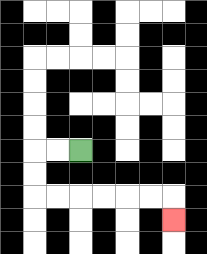{'start': '[3, 6]', 'end': '[7, 9]', 'path_directions': 'L,L,D,D,R,R,R,R,R,R,D', 'path_coordinates': '[[3, 6], [2, 6], [1, 6], [1, 7], [1, 8], [2, 8], [3, 8], [4, 8], [5, 8], [6, 8], [7, 8], [7, 9]]'}